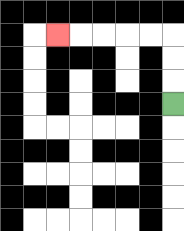{'start': '[7, 4]', 'end': '[2, 1]', 'path_directions': 'U,U,U,L,L,L,L,L', 'path_coordinates': '[[7, 4], [7, 3], [7, 2], [7, 1], [6, 1], [5, 1], [4, 1], [3, 1], [2, 1]]'}